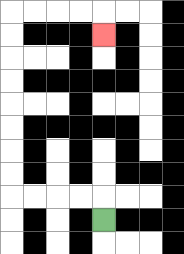{'start': '[4, 9]', 'end': '[4, 1]', 'path_directions': 'U,L,L,L,L,U,U,U,U,U,U,U,U,R,R,R,R,D', 'path_coordinates': '[[4, 9], [4, 8], [3, 8], [2, 8], [1, 8], [0, 8], [0, 7], [0, 6], [0, 5], [0, 4], [0, 3], [0, 2], [0, 1], [0, 0], [1, 0], [2, 0], [3, 0], [4, 0], [4, 1]]'}